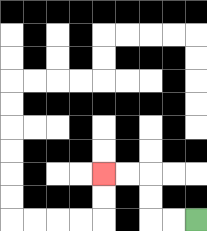{'start': '[8, 9]', 'end': '[4, 7]', 'path_directions': 'L,L,U,U,L,L', 'path_coordinates': '[[8, 9], [7, 9], [6, 9], [6, 8], [6, 7], [5, 7], [4, 7]]'}